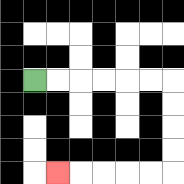{'start': '[1, 3]', 'end': '[2, 7]', 'path_directions': 'R,R,R,R,R,R,D,D,D,D,L,L,L,L,L', 'path_coordinates': '[[1, 3], [2, 3], [3, 3], [4, 3], [5, 3], [6, 3], [7, 3], [7, 4], [7, 5], [7, 6], [7, 7], [6, 7], [5, 7], [4, 7], [3, 7], [2, 7]]'}